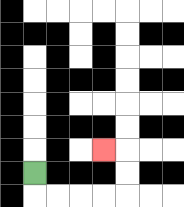{'start': '[1, 7]', 'end': '[4, 6]', 'path_directions': 'D,R,R,R,R,U,U,L', 'path_coordinates': '[[1, 7], [1, 8], [2, 8], [3, 8], [4, 8], [5, 8], [5, 7], [5, 6], [4, 6]]'}